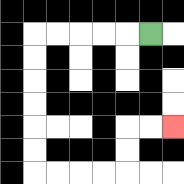{'start': '[6, 1]', 'end': '[7, 5]', 'path_directions': 'L,L,L,L,L,D,D,D,D,D,D,R,R,R,R,U,U,R,R', 'path_coordinates': '[[6, 1], [5, 1], [4, 1], [3, 1], [2, 1], [1, 1], [1, 2], [1, 3], [1, 4], [1, 5], [1, 6], [1, 7], [2, 7], [3, 7], [4, 7], [5, 7], [5, 6], [5, 5], [6, 5], [7, 5]]'}